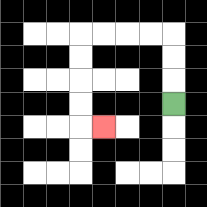{'start': '[7, 4]', 'end': '[4, 5]', 'path_directions': 'U,U,U,L,L,L,L,D,D,D,D,R', 'path_coordinates': '[[7, 4], [7, 3], [7, 2], [7, 1], [6, 1], [5, 1], [4, 1], [3, 1], [3, 2], [3, 3], [3, 4], [3, 5], [4, 5]]'}